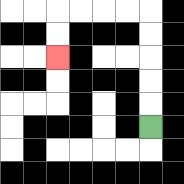{'start': '[6, 5]', 'end': '[2, 2]', 'path_directions': 'U,U,U,U,U,L,L,L,L,D,D', 'path_coordinates': '[[6, 5], [6, 4], [6, 3], [6, 2], [6, 1], [6, 0], [5, 0], [4, 0], [3, 0], [2, 0], [2, 1], [2, 2]]'}